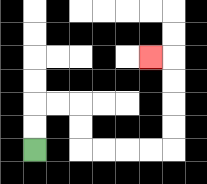{'start': '[1, 6]', 'end': '[6, 2]', 'path_directions': 'U,U,R,R,D,D,R,R,R,R,U,U,U,U,L', 'path_coordinates': '[[1, 6], [1, 5], [1, 4], [2, 4], [3, 4], [3, 5], [3, 6], [4, 6], [5, 6], [6, 6], [7, 6], [7, 5], [7, 4], [7, 3], [7, 2], [6, 2]]'}